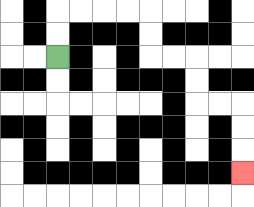{'start': '[2, 2]', 'end': '[10, 7]', 'path_directions': 'U,U,R,R,R,R,D,D,R,R,D,D,R,R,D,D,D', 'path_coordinates': '[[2, 2], [2, 1], [2, 0], [3, 0], [4, 0], [5, 0], [6, 0], [6, 1], [6, 2], [7, 2], [8, 2], [8, 3], [8, 4], [9, 4], [10, 4], [10, 5], [10, 6], [10, 7]]'}